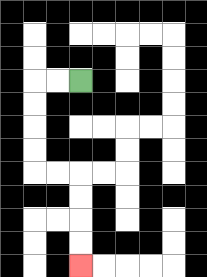{'start': '[3, 3]', 'end': '[3, 11]', 'path_directions': 'L,L,D,D,D,D,R,R,D,D,D,D', 'path_coordinates': '[[3, 3], [2, 3], [1, 3], [1, 4], [1, 5], [1, 6], [1, 7], [2, 7], [3, 7], [3, 8], [3, 9], [3, 10], [3, 11]]'}